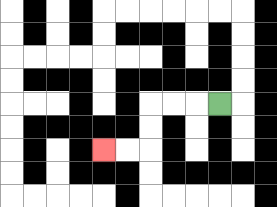{'start': '[9, 4]', 'end': '[4, 6]', 'path_directions': 'L,L,L,D,D,L,L', 'path_coordinates': '[[9, 4], [8, 4], [7, 4], [6, 4], [6, 5], [6, 6], [5, 6], [4, 6]]'}